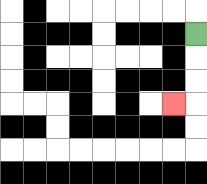{'start': '[8, 1]', 'end': '[7, 4]', 'path_directions': 'D,D,D,L', 'path_coordinates': '[[8, 1], [8, 2], [8, 3], [8, 4], [7, 4]]'}